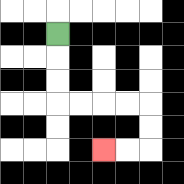{'start': '[2, 1]', 'end': '[4, 6]', 'path_directions': 'D,D,D,R,R,R,R,D,D,L,L', 'path_coordinates': '[[2, 1], [2, 2], [2, 3], [2, 4], [3, 4], [4, 4], [5, 4], [6, 4], [6, 5], [6, 6], [5, 6], [4, 6]]'}